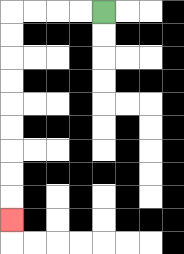{'start': '[4, 0]', 'end': '[0, 9]', 'path_directions': 'L,L,L,L,D,D,D,D,D,D,D,D,D', 'path_coordinates': '[[4, 0], [3, 0], [2, 0], [1, 0], [0, 0], [0, 1], [0, 2], [0, 3], [0, 4], [0, 5], [0, 6], [0, 7], [0, 8], [0, 9]]'}